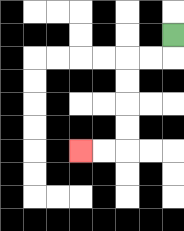{'start': '[7, 1]', 'end': '[3, 6]', 'path_directions': 'D,L,L,D,D,D,D,L,L', 'path_coordinates': '[[7, 1], [7, 2], [6, 2], [5, 2], [5, 3], [5, 4], [5, 5], [5, 6], [4, 6], [3, 6]]'}